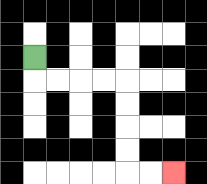{'start': '[1, 2]', 'end': '[7, 7]', 'path_directions': 'D,R,R,R,R,D,D,D,D,R,R', 'path_coordinates': '[[1, 2], [1, 3], [2, 3], [3, 3], [4, 3], [5, 3], [5, 4], [5, 5], [5, 6], [5, 7], [6, 7], [7, 7]]'}